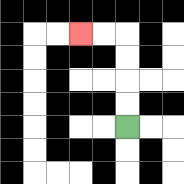{'start': '[5, 5]', 'end': '[3, 1]', 'path_directions': 'U,U,U,U,L,L', 'path_coordinates': '[[5, 5], [5, 4], [5, 3], [5, 2], [5, 1], [4, 1], [3, 1]]'}